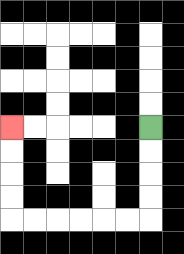{'start': '[6, 5]', 'end': '[0, 5]', 'path_directions': 'D,D,D,D,L,L,L,L,L,L,U,U,U,U', 'path_coordinates': '[[6, 5], [6, 6], [6, 7], [6, 8], [6, 9], [5, 9], [4, 9], [3, 9], [2, 9], [1, 9], [0, 9], [0, 8], [0, 7], [0, 6], [0, 5]]'}